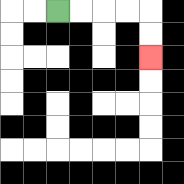{'start': '[2, 0]', 'end': '[6, 2]', 'path_directions': 'R,R,R,R,D,D', 'path_coordinates': '[[2, 0], [3, 0], [4, 0], [5, 0], [6, 0], [6, 1], [6, 2]]'}